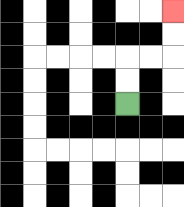{'start': '[5, 4]', 'end': '[7, 0]', 'path_directions': 'U,U,R,R,U,U', 'path_coordinates': '[[5, 4], [5, 3], [5, 2], [6, 2], [7, 2], [7, 1], [7, 0]]'}